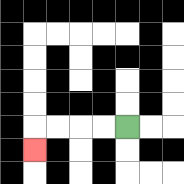{'start': '[5, 5]', 'end': '[1, 6]', 'path_directions': 'L,L,L,L,D', 'path_coordinates': '[[5, 5], [4, 5], [3, 5], [2, 5], [1, 5], [1, 6]]'}